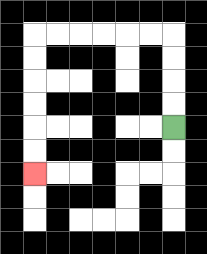{'start': '[7, 5]', 'end': '[1, 7]', 'path_directions': 'U,U,U,U,L,L,L,L,L,L,D,D,D,D,D,D', 'path_coordinates': '[[7, 5], [7, 4], [7, 3], [7, 2], [7, 1], [6, 1], [5, 1], [4, 1], [3, 1], [2, 1], [1, 1], [1, 2], [1, 3], [1, 4], [1, 5], [1, 6], [1, 7]]'}